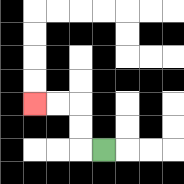{'start': '[4, 6]', 'end': '[1, 4]', 'path_directions': 'L,U,U,L,L', 'path_coordinates': '[[4, 6], [3, 6], [3, 5], [3, 4], [2, 4], [1, 4]]'}